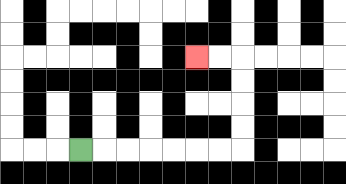{'start': '[3, 6]', 'end': '[8, 2]', 'path_directions': 'R,R,R,R,R,R,R,U,U,U,U,L,L', 'path_coordinates': '[[3, 6], [4, 6], [5, 6], [6, 6], [7, 6], [8, 6], [9, 6], [10, 6], [10, 5], [10, 4], [10, 3], [10, 2], [9, 2], [8, 2]]'}